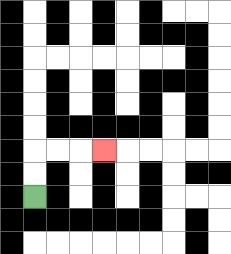{'start': '[1, 8]', 'end': '[4, 6]', 'path_directions': 'U,U,R,R,R', 'path_coordinates': '[[1, 8], [1, 7], [1, 6], [2, 6], [3, 6], [4, 6]]'}